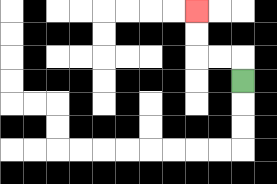{'start': '[10, 3]', 'end': '[8, 0]', 'path_directions': 'U,L,L,U,U', 'path_coordinates': '[[10, 3], [10, 2], [9, 2], [8, 2], [8, 1], [8, 0]]'}